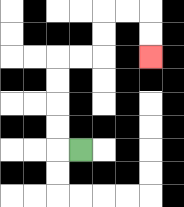{'start': '[3, 6]', 'end': '[6, 2]', 'path_directions': 'L,U,U,U,U,R,R,U,U,R,R,D,D', 'path_coordinates': '[[3, 6], [2, 6], [2, 5], [2, 4], [2, 3], [2, 2], [3, 2], [4, 2], [4, 1], [4, 0], [5, 0], [6, 0], [6, 1], [6, 2]]'}